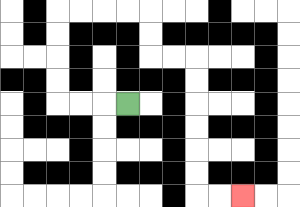{'start': '[5, 4]', 'end': '[10, 8]', 'path_directions': 'L,L,L,U,U,U,U,R,R,R,R,D,D,R,R,D,D,D,D,D,D,R,R', 'path_coordinates': '[[5, 4], [4, 4], [3, 4], [2, 4], [2, 3], [2, 2], [2, 1], [2, 0], [3, 0], [4, 0], [5, 0], [6, 0], [6, 1], [6, 2], [7, 2], [8, 2], [8, 3], [8, 4], [8, 5], [8, 6], [8, 7], [8, 8], [9, 8], [10, 8]]'}